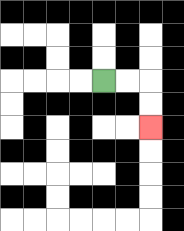{'start': '[4, 3]', 'end': '[6, 5]', 'path_directions': 'R,R,D,D', 'path_coordinates': '[[4, 3], [5, 3], [6, 3], [6, 4], [6, 5]]'}